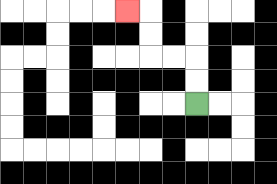{'start': '[8, 4]', 'end': '[5, 0]', 'path_directions': 'U,U,L,L,U,U,L', 'path_coordinates': '[[8, 4], [8, 3], [8, 2], [7, 2], [6, 2], [6, 1], [6, 0], [5, 0]]'}